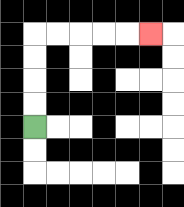{'start': '[1, 5]', 'end': '[6, 1]', 'path_directions': 'U,U,U,U,R,R,R,R,R', 'path_coordinates': '[[1, 5], [1, 4], [1, 3], [1, 2], [1, 1], [2, 1], [3, 1], [4, 1], [5, 1], [6, 1]]'}